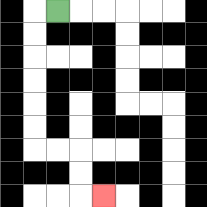{'start': '[2, 0]', 'end': '[4, 8]', 'path_directions': 'L,D,D,D,D,D,D,R,R,D,D,R', 'path_coordinates': '[[2, 0], [1, 0], [1, 1], [1, 2], [1, 3], [1, 4], [1, 5], [1, 6], [2, 6], [3, 6], [3, 7], [3, 8], [4, 8]]'}